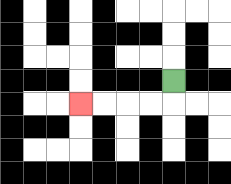{'start': '[7, 3]', 'end': '[3, 4]', 'path_directions': 'D,L,L,L,L', 'path_coordinates': '[[7, 3], [7, 4], [6, 4], [5, 4], [4, 4], [3, 4]]'}